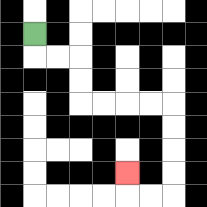{'start': '[1, 1]', 'end': '[5, 7]', 'path_directions': 'D,R,R,D,D,R,R,R,R,D,D,D,D,L,L,U', 'path_coordinates': '[[1, 1], [1, 2], [2, 2], [3, 2], [3, 3], [3, 4], [4, 4], [5, 4], [6, 4], [7, 4], [7, 5], [7, 6], [7, 7], [7, 8], [6, 8], [5, 8], [5, 7]]'}